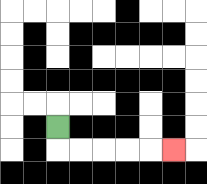{'start': '[2, 5]', 'end': '[7, 6]', 'path_directions': 'D,R,R,R,R,R', 'path_coordinates': '[[2, 5], [2, 6], [3, 6], [4, 6], [5, 6], [6, 6], [7, 6]]'}